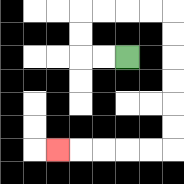{'start': '[5, 2]', 'end': '[2, 6]', 'path_directions': 'L,L,U,U,R,R,R,R,D,D,D,D,D,D,L,L,L,L,L', 'path_coordinates': '[[5, 2], [4, 2], [3, 2], [3, 1], [3, 0], [4, 0], [5, 0], [6, 0], [7, 0], [7, 1], [7, 2], [7, 3], [7, 4], [7, 5], [7, 6], [6, 6], [5, 6], [4, 6], [3, 6], [2, 6]]'}